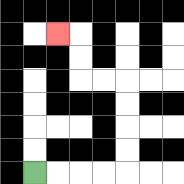{'start': '[1, 7]', 'end': '[2, 1]', 'path_directions': 'R,R,R,R,U,U,U,U,L,L,U,U,L', 'path_coordinates': '[[1, 7], [2, 7], [3, 7], [4, 7], [5, 7], [5, 6], [5, 5], [5, 4], [5, 3], [4, 3], [3, 3], [3, 2], [3, 1], [2, 1]]'}